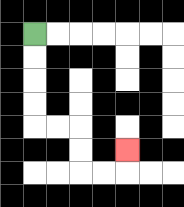{'start': '[1, 1]', 'end': '[5, 6]', 'path_directions': 'D,D,D,D,R,R,D,D,R,R,U', 'path_coordinates': '[[1, 1], [1, 2], [1, 3], [1, 4], [1, 5], [2, 5], [3, 5], [3, 6], [3, 7], [4, 7], [5, 7], [5, 6]]'}